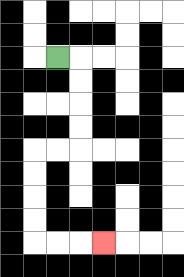{'start': '[2, 2]', 'end': '[4, 10]', 'path_directions': 'R,D,D,D,D,L,L,D,D,D,D,R,R,R', 'path_coordinates': '[[2, 2], [3, 2], [3, 3], [3, 4], [3, 5], [3, 6], [2, 6], [1, 6], [1, 7], [1, 8], [1, 9], [1, 10], [2, 10], [3, 10], [4, 10]]'}